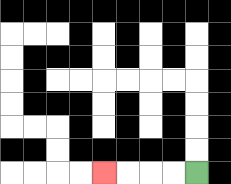{'start': '[8, 7]', 'end': '[4, 7]', 'path_directions': 'L,L,L,L', 'path_coordinates': '[[8, 7], [7, 7], [6, 7], [5, 7], [4, 7]]'}